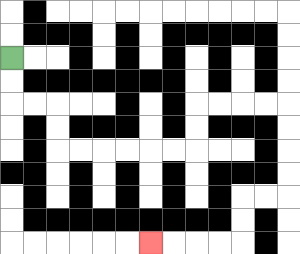{'start': '[0, 2]', 'end': '[6, 10]', 'path_directions': 'D,D,R,R,D,D,R,R,R,R,R,R,U,U,R,R,R,R,D,D,D,D,L,L,D,D,L,L,L,L', 'path_coordinates': '[[0, 2], [0, 3], [0, 4], [1, 4], [2, 4], [2, 5], [2, 6], [3, 6], [4, 6], [5, 6], [6, 6], [7, 6], [8, 6], [8, 5], [8, 4], [9, 4], [10, 4], [11, 4], [12, 4], [12, 5], [12, 6], [12, 7], [12, 8], [11, 8], [10, 8], [10, 9], [10, 10], [9, 10], [8, 10], [7, 10], [6, 10]]'}